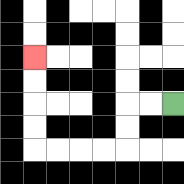{'start': '[7, 4]', 'end': '[1, 2]', 'path_directions': 'L,L,D,D,L,L,L,L,U,U,U,U', 'path_coordinates': '[[7, 4], [6, 4], [5, 4], [5, 5], [5, 6], [4, 6], [3, 6], [2, 6], [1, 6], [1, 5], [1, 4], [1, 3], [1, 2]]'}